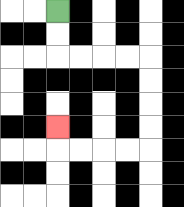{'start': '[2, 0]', 'end': '[2, 5]', 'path_directions': 'D,D,R,R,R,R,D,D,D,D,L,L,L,L,U', 'path_coordinates': '[[2, 0], [2, 1], [2, 2], [3, 2], [4, 2], [5, 2], [6, 2], [6, 3], [6, 4], [6, 5], [6, 6], [5, 6], [4, 6], [3, 6], [2, 6], [2, 5]]'}